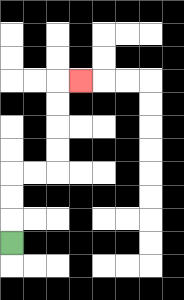{'start': '[0, 10]', 'end': '[3, 3]', 'path_directions': 'U,U,U,R,R,U,U,U,U,R', 'path_coordinates': '[[0, 10], [0, 9], [0, 8], [0, 7], [1, 7], [2, 7], [2, 6], [2, 5], [2, 4], [2, 3], [3, 3]]'}